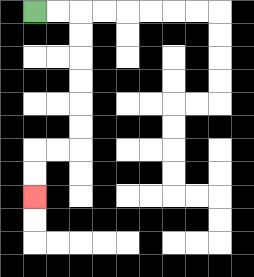{'start': '[1, 0]', 'end': '[1, 8]', 'path_directions': 'R,R,D,D,D,D,D,D,L,L,D,D', 'path_coordinates': '[[1, 0], [2, 0], [3, 0], [3, 1], [3, 2], [3, 3], [3, 4], [3, 5], [3, 6], [2, 6], [1, 6], [1, 7], [1, 8]]'}